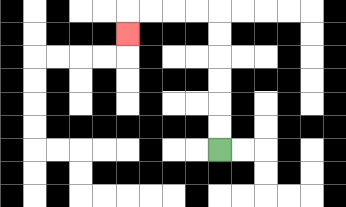{'start': '[9, 6]', 'end': '[5, 1]', 'path_directions': 'U,U,U,U,U,U,L,L,L,L,D', 'path_coordinates': '[[9, 6], [9, 5], [9, 4], [9, 3], [9, 2], [9, 1], [9, 0], [8, 0], [7, 0], [6, 0], [5, 0], [5, 1]]'}